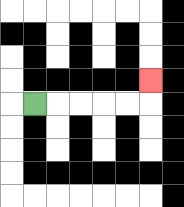{'start': '[1, 4]', 'end': '[6, 3]', 'path_directions': 'R,R,R,R,R,U', 'path_coordinates': '[[1, 4], [2, 4], [3, 4], [4, 4], [5, 4], [6, 4], [6, 3]]'}